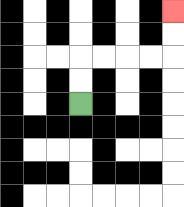{'start': '[3, 4]', 'end': '[7, 0]', 'path_directions': 'U,U,R,R,R,R,U,U', 'path_coordinates': '[[3, 4], [3, 3], [3, 2], [4, 2], [5, 2], [6, 2], [7, 2], [7, 1], [7, 0]]'}